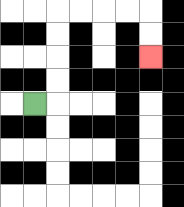{'start': '[1, 4]', 'end': '[6, 2]', 'path_directions': 'R,U,U,U,U,R,R,R,R,D,D', 'path_coordinates': '[[1, 4], [2, 4], [2, 3], [2, 2], [2, 1], [2, 0], [3, 0], [4, 0], [5, 0], [6, 0], [6, 1], [6, 2]]'}